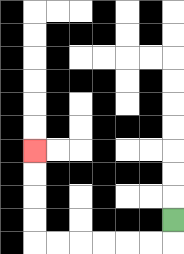{'start': '[7, 9]', 'end': '[1, 6]', 'path_directions': 'D,L,L,L,L,L,L,U,U,U,U', 'path_coordinates': '[[7, 9], [7, 10], [6, 10], [5, 10], [4, 10], [3, 10], [2, 10], [1, 10], [1, 9], [1, 8], [1, 7], [1, 6]]'}